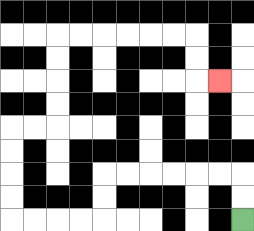{'start': '[10, 9]', 'end': '[9, 3]', 'path_directions': 'U,U,L,L,L,L,L,L,D,D,L,L,L,L,U,U,U,U,R,R,U,U,U,U,R,R,R,R,R,R,D,D,R', 'path_coordinates': '[[10, 9], [10, 8], [10, 7], [9, 7], [8, 7], [7, 7], [6, 7], [5, 7], [4, 7], [4, 8], [4, 9], [3, 9], [2, 9], [1, 9], [0, 9], [0, 8], [0, 7], [0, 6], [0, 5], [1, 5], [2, 5], [2, 4], [2, 3], [2, 2], [2, 1], [3, 1], [4, 1], [5, 1], [6, 1], [7, 1], [8, 1], [8, 2], [8, 3], [9, 3]]'}